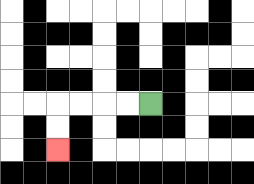{'start': '[6, 4]', 'end': '[2, 6]', 'path_directions': 'L,L,L,L,D,D', 'path_coordinates': '[[6, 4], [5, 4], [4, 4], [3, 4], [2, 4], [2, 5], [2, 6]]'}